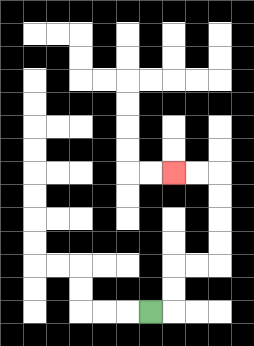{'start': '[6, 13]', 'end': '[7, 7]', 'path_directions': 'R,U,U,R,R,U,U,U,U,L,L', 'path_coordinates': '[[6, 13], [7, 13], [7, 12], [7, 11], [8, 11], [9, 11], [9, 10], [9, 9], [9, 8], [9, 7], [8, 7], [7, 7]]'}